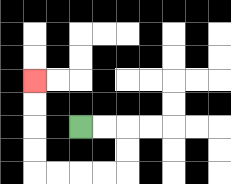{'start': '[3, 5]', 'end': '[1, 3]', 'path_directions': 'R,R,D,D,L,L,L,L,U,U,U,U', 'path_coordinates': '[[3, 5], [4, 5], [5, 5], [5, 6], [5, 7], [4, 7], [3, 7], [2, 7], [1, 7], [1, 6], [1, 5], [1, 4], [1, 3]]'}